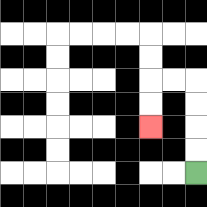{'start': '[8, 7]', 'end': '[6, 5]', 'path_directions': 'U,U,U,U,L,L,D,D', 'path_coordinates': '[[8, 7], [8, 6], [8, 5], [8, 4], [8, 3], [7, 3], [6, 3], [6, 4], [6, 5]]'}